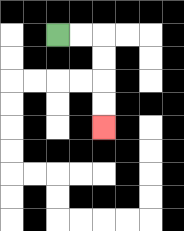{'start': '[2, 1]', 'end': '[4, 5]', 'path_directions': 'R,R,D,D,D,D', 'path_coordinates': '[[2, 1], [3, 1], [4, 1], [4, 2], [4, 3], [4, 4], [4, 5]]'}